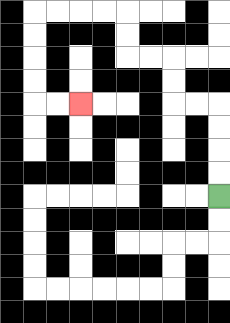{'start': '[9, 8]', 'end': '[3, 4]', 'path_directions': 'U,U,U,U,L,L,U,U,L,L,U,U,L,L,L,L,D,D,D,D,R,R', 'path_coordinates': '[[9, 8], [9, 7], [9, 6], [9, 5], [9, 4], [8, 4], [7, 4], [7, 3], [7, 2], [6, 2], [5, 2], [5, 1], [5, 0], [4, 0], [3, 0], [2, 0], [1, 0], [1, 1], [1, 2], [1, 3], [1, 4], [2, 4], [3, 4]]'}